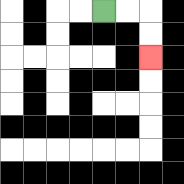{'start': '[4, 0]', 'end': '[6, 2]', 'path_directions': 'R,R,D,D', 'path_coordinates': '[[4, 0], [5, 0], [6, 0], [6, 1], [6, 2]]'}